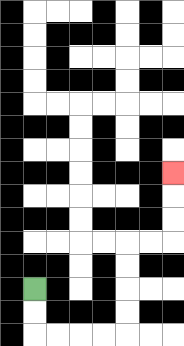{'start': '[1, 12]', 'end': '[7, 7]', 'path_directions': 'D,D,R,R,R,R,U,U,U,U,R,R,U,U,U', 'path_coordinates': '[[1, 12], [1, 13], [1, 14], [2, 14], [3, 14], [4, 14], [5, 14], [5, 13], [5, 12], [5, 11], [5, 10], [6, 10], [7, 10], [7, 9], [7, 8], [7, 7]]'}